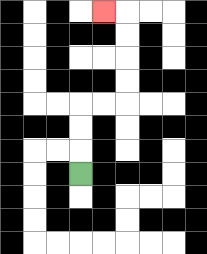{'start': '[3, 7]', 'end': '[4, 0]', 'path_directions': 'U,U,U,R,R,U,U,U,U,L', 'path_coordinates': '[[3, 7], [3, 6], [3, 5], [3, 4], [4, 4], [5, 4], [5, 3], [5, 2], [5, 1], [5, 0], [4, 0]]'}